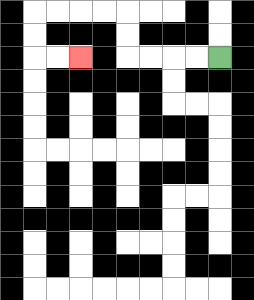{'start': '[9, 2]', 'end': '[3, 2]', 'path_directions': 'L,L,L,L,U,U,L,L,L,L,D,D,R,R', 'path_coordinates': '[[9, 2], [8, 2], [7, 2], [6, 2], [5, 2], [5, 1], [5, 0], [4, 0], [3, 0], [2, 0], [1, 0], [1, 1], [1, 2], [2, 2], [3, 2]]'}